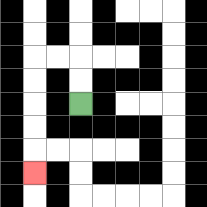{'start': '[3, 4]', 'end': '[1, 7]', 'path_directions': 'U,U,L,L,D,D,D,D,D', 'path_coordinates': '[[3, 4], [3, 3], [3, 2], [2, 2], [1, 2], [1, 3], [1, 4], [1, 5], [1, 6], [1, 7]]'}